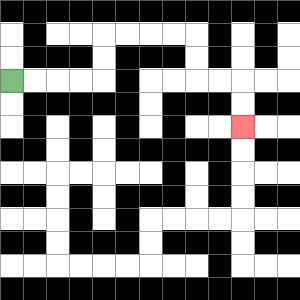{'start': '[0, 3]', 'end': '[10, 5]', 'path_directions': 'R,R,R,R,U,U,R,R,R,R,D,D,R,R,D,D', 'path_coordinates': '[[0, 3], [1, 3], [2, 3], [3, 3], [4, 3], [4, 2], [4, 1], [5, 1], [6, 1], [7, 1], [8, 1], [8, 2], [8, 3], [9, 3], [10, 3], [10, 4], [10, 5]]'}